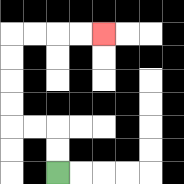{'start': '[2, 7]', 'end': '[4, 1]', 'path_directions': 'U,U,L,L,U,U,U,U,R,R,R,R', 'path_coordinates': '[[2, 7], [2, 6], [2, 5], [1, 5], [0, 5], [0, 4], [0, 3], [0, 2], [0, 1], [1, 1], [2, 1], [3, 1], [4, 1]]'}